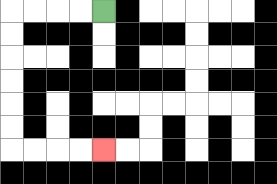{'start': '[4, 0]', 'end': '[4, 6]', 'path_directions': 'L,L,L,L,D,D,D,D,D,D,R,R,R,R', 'path_coordinates': '[[4, 0], [3, 0], [2, 0], [1, 0], [0, 0], [0, 1], [0, 2], [0, 3], [0, 4], [0, 5], [0, 6], [1, 6], [2, 6], [3, 6], [4, 6]]'}